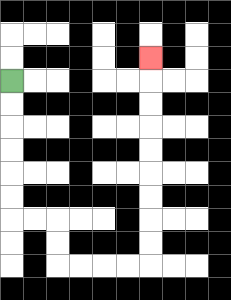{'start': '[0, 3]', 'end': '[6, 2]', 'path_directions': 'D,D,D,D,D,D,R,R,D,D,R,R,R,R,U,U,U,U,U,U,U,U,U', 'path_coordinates': '[[0, 3], [0, 4], [0, 5], [0, 6], [0, 7], [0, 8], [0, 9], [1, 9], [2, 9], [2, 10], [2, 11], [3, 11], [4, 11], [5, 11], [6, 11], [6, 10], [6, 9], [6, 8], [6, 7], [6, 6], [6, 5], [6, 4], [6, 3], [6, 2]]'}